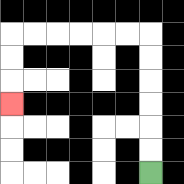{'start': '[6, 7]', 'end': '[0, 4]', 'path_directions': 'U,U,U,U,U,U,L,L,L,L,L,L,D,D,D', 'path_coordinates': '[[6, 7], [6, 6], [6, 5], [6, 4], [6, 3], [6, 2], [6, 1], [5, 1], [4, 1], [3, 1], [2, 1], [1, 1], [0, 1], [0, 2], [0, 3], [0, 4]]'}